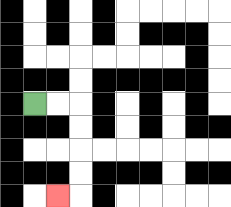{'start': '[1, 4]', 'end': '[2, 8]', 'path_directions': 'R,R,D,D,D,D,L', 'path_coordinates': '[[1, 4], [2, 4], [3, 4], [3, 5], [3, 6], [3, 7], [3, 8], [2, 8]]'}